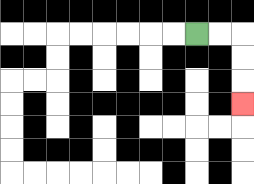{'start': '[8, 1]', 'end': '[10, 4]', 'path_directions': 'R,R,D,D,D', 'path_coordinates': '[[8, 1], [9, 1], [10, 1], [10, 2], [10, 3], [10, 4]]'}